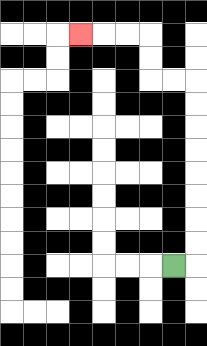{'start': '[7, 11]', 'end': '[3, 1]', 'path_directions': 'R,U,U,U,U,U,U,U,U,L,L,U,U,L,L,L', 'path_coordinates': '[[7, 11], [8, 11], [8, 10], [8, 9], [8, 8], [8, 7], [8, 6], [8, 5], [8, 4], [8, 3], [7, 3], [6, 3], [6, 2], [6, 1], [5, 1], [4, 1], [3, 1]]'}